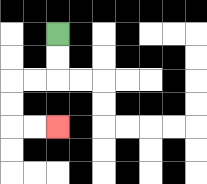{'start': '[2, 1]', 'end': '[2, 5]', 'path_directions': 'D,D,L,L,D,D,R,R', 'path_coordinates': '[[2, 1], [2, 2], [2, 3], [1, 3], [0, 3], [0, 4], [0, 5], [1, 5], [2, 5]]'}